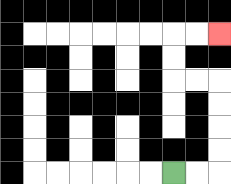{'start': '[7, 7]', 'end': '[9, 1]', 'path_directions': 'R,R,U,U,U,U,L,L,U,U,R,R', 'path_coordinates': '[[7, 7], [8, 7], [9, 7], [9, 6], [9, 5], [9, 4], [9, 3], [8, 3], [7, 3], [7, 2], [7, 1], [8, 1], [9, 1]]'}